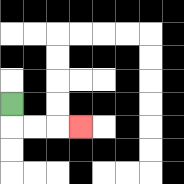{'start': '[0, 4]', 'end': '[3, 5]', 'path_directions': 'D,R,R,R', 'path_coordinates': '[[0, 4], [0, 5], [1, 5], [2, 5], [3, 5]]'}